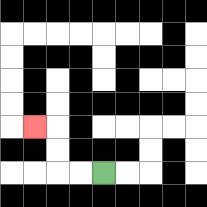{'start': '[4, 7]', 'end': '[1, 5]', 'path_directions': 'L,L,U,U,L', 'path_coordinates': '[[4, 7], [3, 7], [2, 7], [2, 6], [2, 5], [1, 5]]'}